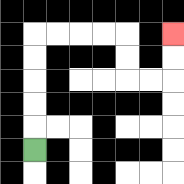{'start': '[1, 6]', 'end': '[7, 1]', 'path_directions': 'U,U,U,U,U,R,R,R,R,D,D,R,R,U,U', 'path_coordinates': '[[1, 6], [1, 5], [1, 4], [1, 3], [1, 2], [1, 1], [2, 1], [3, 1], [4, 1], [5, 1], [5, 2], [5, 3], [6, 3], [7, 3], [7, 2], [7, 1]]'}